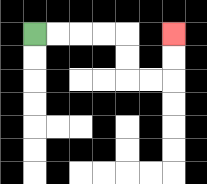{'start': '[1, 1]', 'end': '[7, 1]', 'path_directions': 'R,R,R,R,D,D,R,R,U,U', 'path_coordinates': '[[1, 1], [2, 1], [3, 1], [4, 1], [5, 1], [5, 2], [5, 3], [6, 3], [7, 3], [7, 2], [7, 1]]'}